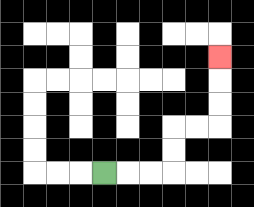{'start': '[4, 7]', 'end': '[9, 2]', 'path_directions': 'R,R,R,U,U,R,R,U,U,U', 'path_coordinates': '[[4, 7], [5, 7], [6, 7], [7, 7], [7, 6], [7, 5], [8, 5], [9, 5], [9, 4], [9, 3], [9, 2]]'}